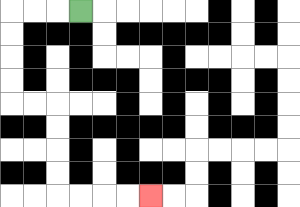{'start': '[3, 0]', 'end': '[6, 8]', 'path_directions': 'L,L,L,D,D,D,D,R,R,D,D,D,D,R,R,R,R', 'path_coordinates': '[[3, 0], [2, 0], [1, 0], [0, 0], [0, 1], [0, 2], [0, 3], [0, 4], [1, 4], [2, 4], [2, 5], [2, 6], [2, 7], [2, 8], [3, 8], [4, 8], [5, 8], [6, 8]]'}